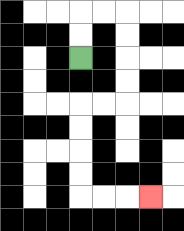{'start': '[3, 2]', 'end': '[6, 8]', 'path_directions': 'U,U,R,R,D,D,D,D,L,L,D,D,D,D,R,R,R', 'path_coordinates': '[[3, 2], [3, 1], [3, 0], [4, 0], [5, 0], [5, 1], [5, 2], [5, 3], [5, 4], [4, 4], [3, 4], [3, 5], [3, 6], [3, 7], [3, 8], [4, 8], [5, 8], [6, 8]]'}